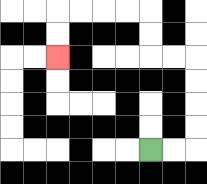{'start': '[6, 6]', 'end': '[2, 2]', 'path_directions': 'R,R,U,U,U,U,L,L,U,U,L,L,L,L,D,D', 'path_coordinates': '[[6, 6], [7, 6], [8, 6], [8, 5], [8, 4], [8, 3], [8, 2], [7, 2], [6, 2], [6, 1], [6, 0], [5, 0], [4, 0], [3, 0], [2, 0], [2, 1], [2, 2]]'}